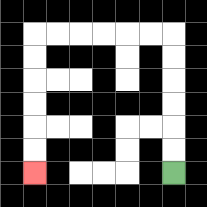{'start': '[7, 7]', 'end': '[1, 7]', 'path_directions': 'U,U,U,U,U,U,L,L,L,L,L,L,D,D,D,D,D,D', 'path_coordinates': '[[7, 7], [7, 6], [7, 5], [7, 4], [7, 3], [7, 2], [7, 1], [6, 1], [5, 1], [4, 1], [3, 1], [2, 1], [1, 1], [1, 2], [1, 3], [1, 4], [1, 5], [1, 6], [1, 7]]'}